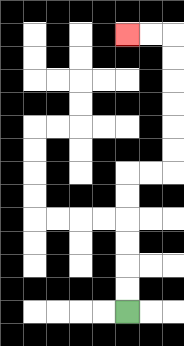{'start': '[5, 13]', 'end': '[5, 1]', 'path_directions': 'U,U,U,U,U,U,R,R,U,U,U,U,U,U,L,L', 'path_coordinates': '[[5, 13], [5, 12], [5, 11], [5, 10], [5, 9], [5, 8], [5, 7], [6, 7], [7, 7], [7, 6], [7, 5], [7, 4], [7, 3], [7, 2], [7, 1], [6, 1], [5, 1]]'}